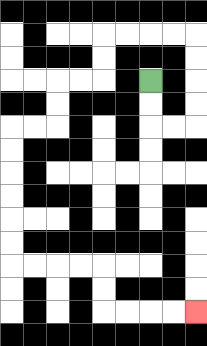{'start': '[6, 3]', 'end': '[8, 13]', 'path_directions': 'D,D,R,R,U,U,U,U,L,L,L,L,D,D,L,L,D,D,L,L,D,D,D,D,D,D,R,R,R,R,D,D,R,R,R,R', 'path_coordinates': '[[6, 3], [6, 4], [6, 5], [7, 5], [8, 5], [8, 4], [8, 3], [8, 2], [8, 1], [7, 1], [6, 1], [5, 1], [4, 1], [4, 2], [4, 3], [3, 3], [2, 3], [2, 4], [2, 5], [1, 5], [0, 5], [0, 6], [0, 7], [0, 8], [0, 9], [0, 10], [0, 11], [1, 11], [2, 11], [3, 11], [4, 11], [4, 12], [4, 13], [5, 13], [6, 13], [7, 13], [8, 13]]'}